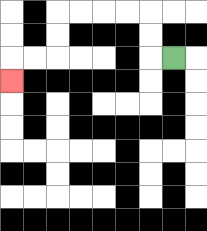{'start': '[7, 2]', 'end': '[0, 3]', 'path_directions': 'L,U,U,L,L,L,L,D,D,L,L,D', 'path_coordinates': '[[7, 2], [6, 2], [6, 1], [6, 0], [5, 0], [4, 0], [3, 0], [2, 0], [2, 1], [2, 2], [1, 2], [0, 2], [0, 3]]'}